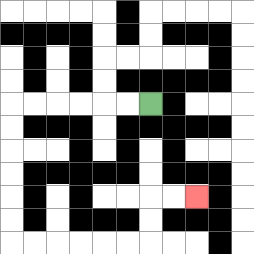{'start': '[6, 4]', 'end': '[8, 8]', 'path_directions': 'L,L,L,L,L,L,D,D,D,D,D,D,R,R,R,R,R,R,U,U,R,R', 'path_coordinates': '[[6, 4], [5, 4], [4, 4], [3, 4], [2, 4], [1, 4], [0, 4], [0, 5], [0, 6], [0, 7], [0, 8], [0, 9], [0, 10], [1, 10], [2, 10], [3, 10], [4, 10], [5, 10], [6, 10], [6, 9], [6, 8], [7, 8], [8, 8]]'}